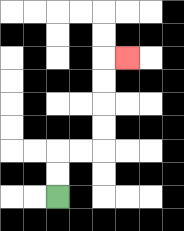{'start': '[2, 8]', 'end': '[5, 2]', 'path_directions': 'U,U,R,R,U,U,U,U,R', 'path_coordinates': '[[2, 8], [2, 7], [2, 6], [3, 6], [4, 6], [4, 5], [4, 4], [4, 3], [4, 2], [5, 2]]'}